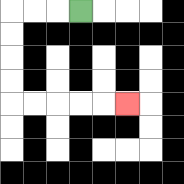{'start': '[3, 0]', 'end': '[5, 4]', 'path_directions': 'L,L,L,D,D,D,D,R,R,R,R,R', 'path_coordinates': '[[3, 0], [2, 0], [1, 0], [0, 0], [0, 1], [0, 2], [0, 3], [0, 4], [1, 4], [2, 4], [3, 4], [4, 4], [5, 4]]'}